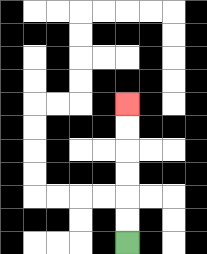{'start': '[5, 10]', 'end': '[5, 4]', 'path_directions': 'U,U,U,U,U,U', 'path_coordinates': '[[5, 10], [5, 9], [5, 8], [5, 7], [5, 6], [5, 5], [5, 4]]'}